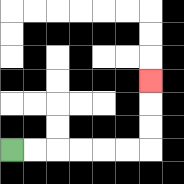{'start': '[0, 6]', 'end': '[6, 3]', 'path_directions': 'R,R,R,R,R,R,U,U,U', 'path_coordinates': '[[0, 6], [1, 6], [2, 6], [3, 6], [4, 6], [5, 6], [6, 6], [6, 5], [6, 4], [6, 3]]'}